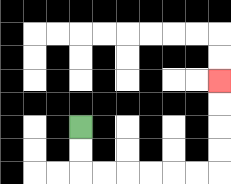{'start': '[3, 5]', 'end': '[9, 3]', 'path_directions': 'D,D,R,R,R,R,R,R,U,U,U,U', 'path_coordinates': '[[3, 5], [3, 6], [3, 7], [4, 7], [5, 7], [6, 7], [7, 7], [8, 7], [9, 7], [9, 6], [9, 5], [9, 4], [9, 3]]'}